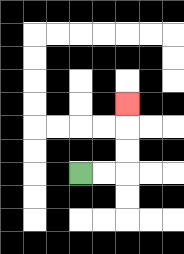{'start': '[3, 7]', 'end': '[5, 4]', 'path_directions': 'R,R,U,U,U', 'path_coordinates': '[[3, 7], [4, 7], [5, 7], [5, 6], [5, 5], [5, 4]]'}